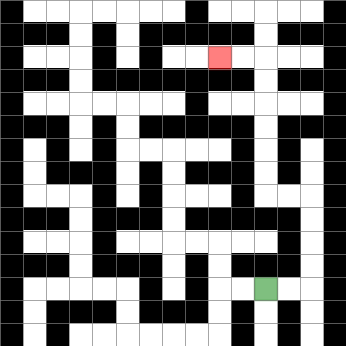{'start': '[11, 12]', 'end': '[9, 2]', 'path_directions': 'R,R,U,U,U,U,L,L,U,U,U,U,U,U,L,L', 'path_coordinates': '[[11, 12], [12, 12], [13, 12], [13, 11], [13, 10], [13, 9], [13, 8], [12, 8], [11, 8], [11, 7], [11, 6], [11, 5], [11, 4], [11, 3], [11, 2], [10, 2], [9, 2]]'}